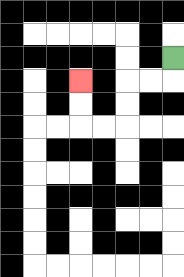{'start': '[7, 2]', 'end': '[3, 3]', 'path_directions': 'D,L,L,D,D,L,L,U,U', 'path_coordinates': '[[7, 2], [7, 3], [6, 3], [5, 3], [5, 4], [5, 5], [4, 5], [3, 5], [3, 4], [3, 3]]'}